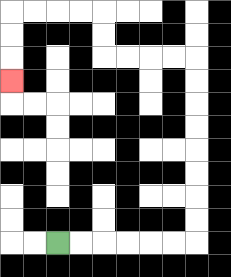{'start': '[2, 10]', 'end': '[0, 3]', 'path_directions': 'R,R,R,R,R,R,U,U,U,U,U,U,U,U,L,L,L,L,U,U,L,L,L,L,D,D,D', 'path_coordinates': '[[2, 10], [3, 10], [4, 10], [5, 10], [6, 10], [7, 10], [8, 10], [8, 9], [8, 8], [8, 7], [8, 6], [8, 5], [8, 4], [8, 3], [8, 2], [7, 2], [6, 2], [5, 2], [4, 2], [4, 1], [4, 0], [3, 0], [2, 0], [1, 0], [0, 0], [0, 1], [0, 2], [0, 3]]'}